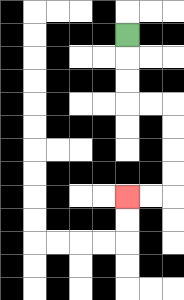{'start': '[5, 1]', 'end': '[5, 8]', 'path_directions': 'D,D,D,R,R,D,D,D,D,L,L', 'path_coordinates': '[[5, 1], [5, 2], [5, 3], [5, 4], [6, 4], [7, 4], [7, 5], [7, 6], [7, 7], [7, 8], [6, 8], [5, 8]]'}